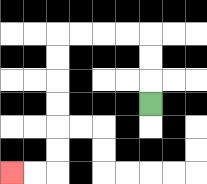{'start': '[6, 4]', 'end': '[0, 7]', 'path_directions': 'U,U,U,L,L,L,L,D,D,D,D,D,D,L,L', 'path_coordinates': '[[6, 4], [6, 3], [6, 2], [6, 1], [5, 1], [4, 1], [3, 1], [2, 1], [2, 2], [2, 3], [2, 4], [2, 5], [2, 6], [2, 7], [1, 7], [0, 7]]'}